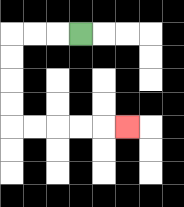{'start': '[3, 1]', 'end': '[5, 5]', 'path_directions': 'L,L,L,D,D,D,D,R,R,R,R,R', 'path_coordinates': '[[3, 1], [2, 1], [1, 1], [0, 1], [0, 2], [0, 3], [0, 4], [0, 5], [1, 5], [2, 5], [3, 5], [4, 5], [5, 5]]'}